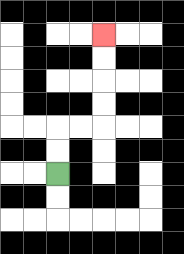{'start': '[2, 7]', 'end': '[4, 1]', 'path_directions': 'U,U,R,R,U,U,U,U', 'path_coordinates': '[[2, 7], [2, 6], [2, 5], [3, 5], [4, 5], [4, 4], [4, 3], [4, 2], [4, 1]]'}